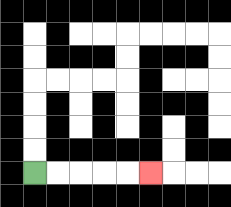{'start': '[1, 7]', 'end': '[6, 7]', 'path_directions': 'R,R,R,R,R', 'path_coordinates': '[[1, 7], [2, 7], [3, 7], [4, 7], [5, 7], [6, 7]]'}